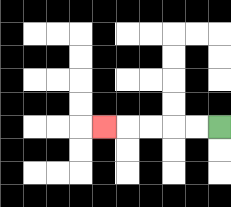{'start': '[9, 5]', 'end': '[4, 5]', 'path_directions': 'L,L,L,L,L', 'path_coordinates': '[[9, 5], [8, 5], [7, 5], [6, 5], [5, 5], [4, 5]]'}